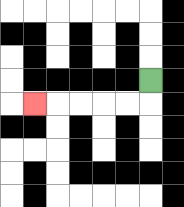{'start': '[6, 3]', 'end': '[1, 4]', 'path_directions': 'D,L,L,L,L,L', 'path_coordinates': '[[6, 3], [6, 4], [5, 4], [4, 4], [3, 4], [2, 4], [1, 4]]'}